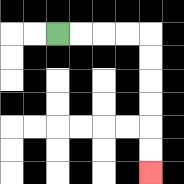{'start': '[2, 1]', 'end': '[6, 7]', 'path_directions': 'R,R,R,R,D,D,D,D,D,D', 'path_coordinates': '[[2, 1], [3, 1], [4, 1], [5, 1], [6, 1], [6, 2], [6, 3], [6, 4], [6, 5], [6, 6], [6, 7]]'}